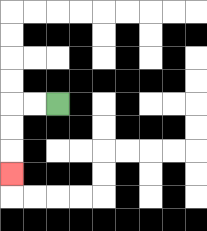{'start': '[2, 4]', 'end': '[0, 7]', 'path_directions': 'L,L,D,D,D', 'path_coordinates': '[[2, 4], [1, 4], [0, 4], [0, 5], [0, 6], [0, 7]]'}